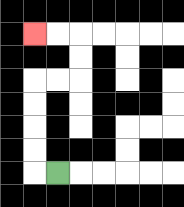{'start': '[2, 7]', 'end': '[1, 1]', 'path_directions': 'L,U,U,U,U,R,R,U,U,L,L', 'path_coordinates': '[[2, 7], [1, 7], [1, 6], [1, 5], [1, 4], [1, 3], [2, 3], [3, 3], [3, 2], [3, 1], [2, 1], [1, 1]]'}